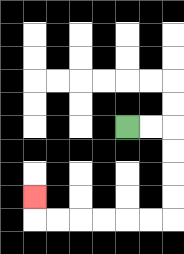{'start': '[5, 5]', 'end': '[1, 8]', 'path_directions': 'R,R,D,D,D,D,L,L,L,L,L,L,U', 'path_coordinates': '[[5, 5], [6, 5], [7, 5], [7, 6], [7, 7], [7, 8], [7, 9], [6, 9], [5, 9], [4, 9], [3, 9], [2, 9], [1, 9], [1, 8]]'}